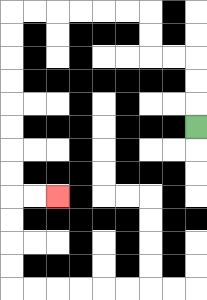{'start': '[8, 5]', 'end': '[2, 8]', 'path_directions': 'U,U,U,L,L,U,U,L,L,L,L,L,L,D,D,D,D,D,D,D,D,R,R', 'path_coordinates': '[[8, 5], [8, 4], [8, 3], [8, 2], [7, 2], [6, 2], [6, 1], [6, 0], [5, 0], [4, 0], [3, 0], [2, 0], [1, 0], [0, 0], [0, 1], [0, 2], [0, 3], [0, 4], [0, 5], [0, 6], [0, 7], [0, 8], [1, 8], [2, 8]]'}